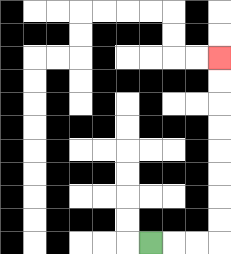{'start': '[6, 10]', 'end': '[9, 2]', 'path_directions': 'R,R,R,U,U,U,U,U,U,U,U', 'path_coordinates': '[[6, 10], [7, 10], [8, 10], [9, 10], [9, 9], [9, 8], [9, 7], [9, 6], [9, 5], [9, 4], [9, 3], [9, 2]]'}